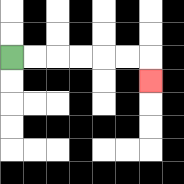{'start': '[0, 2]', 'end': '[6, 3]', 'path_directions': 'R,R,R,R,R,R,D', 'path_coordinates': '[[0, 2], [1, 2], [2, 2], [3, 2], [4, 2], [5, 2], [6, 2], [6, 3]]'}